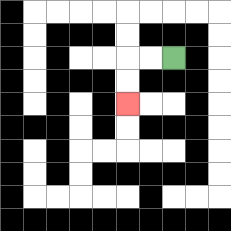{'start': '[7, 2]', 'end': '[5, 4]', 'path_directions': 'L,L,D,D', 'path_coordinates': '[[7, 2], [6, 2], [5, 2], [5, 3], [5, 4]]'}